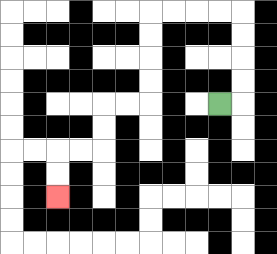{'start': '[9, 4]', 'end': '[2, 8]', 'path_directions': 'R,U,U,U,U,L,L,L,L,D,D,D,D,L,L,D,D,L,L,D,D', 'path_coordinates': '[[9, 4], [10, 4], [10, 3], [10, 2], [10, 1], [10, 0], [9, 0], [8, 0], [7, 0], [6, 0], [6, 1], [6, 2], [6, 3], [6, 4], [5, 4], [4, 4], [4, 5], [4, 6], [3, 6], [2, 6], [2, 7], [2, 8]]'}